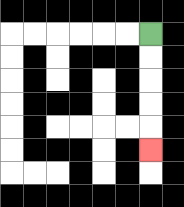{'start': '[6, 1]', 'end': '[6, 6]', 'path_directions': 'D,D,D,D,D', 'path_coordinates': '[[6, 1], [6, 2], [6, 3], [6, 4], [6, 5], [6, 6]]'}